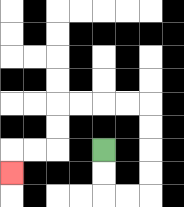{'start': '[4, 6]', 'end': '[0, 7]', 'path_directions': 'D,D,R,R,U,U,U,U,L,L,L,L,D,D,L,L,D', 'path_coordinates': '[[4, 6], [4, 7], [4, 8], [5, 8], [6, 8], [6, 7], [6, 6], [6, 5], [6, 4], [5, 4], [4, 4], [3, 4], [2, 4], [2, 5], [2, 6], [1, 6], [0, 6], [0, 7]]'}